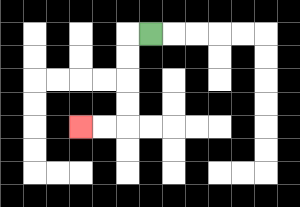{'start': '[6, 1]', 'end': '[3, 5]', 'path_directions': 'L,D,D,D,D,L,L', 'path_coordinates': '[[6, 1], [5, 1], [5, 2], [5, 3], [5, 4], [5, 5], [4, 5], [3, 5]]'}